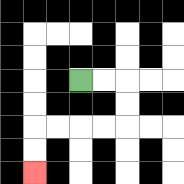{'start': '[3, 3]', 'end': '[1, 7]', 'path_directions': 'R,R,D,D,L,L,L,L,D,D', 'path_coordinates': '[[3, 3], [4, 3], [5, 3], [5, 4], [5, 5], [4, 5], [3, 5], [2, 5], [1, 5], [1, 6], [1, 7]]'}